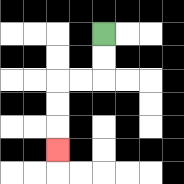{'start': '[4, 1]', 'end': '[2, 6]', 'path_directions': 'D,D,L,L,D,D,D', 'path_coordinates': '[[4, 1], [4, 2], [4, 3], [3, 3], [2, 3], [2, 4], [2, 5], [2, 6]]'}